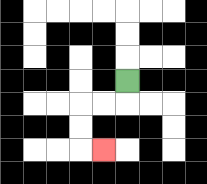{'start': '[5, 3]', 'end': '[4, 6]', 'path_directions': 'D,L,L,D,D,R', 'path_coordinates': '[[5, 3], [5, 4], [4, 4], [3, 4], [3, 5], [3, 6], [4, 6]]'}